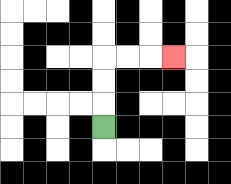{'start': '[4, 5]', 'end': '[7, 2]', 'path_directions': 'U,U,U,R,R,R', 'path_coordinates': '[[4, 5], [4, 4], [4, 3], [4, 2], [5, 2], [6, 2], [7, 2]]'}